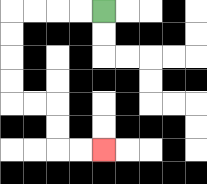{'start': '[4, 0]', 'end': '[4, 6]', 'path_directions': 'L,L,L,L,D,D,D,D,R,R,D,D,R,R', 'path_coordinates': '[[4, 0], [3, 0], [2, 0], [1, 0], [0, 0], [0, 1], [0, 2], [0, 3], [0, 4], [1, 4], [2, 4], [2, 5], [2, 6], [3, 6], [4, 6]]'}